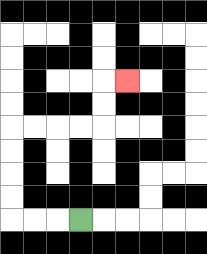{'start': '[3, 9]', 'end': '[5, 3]', 'path_directions': 'L,L,L,U,U,U,U,R,R,R,R,U,U,R', 'path_coordinates': '[[3, 9], [2, 9], [1, 9], [0, 9], [0, 8], [0, 7], [0, 6], [0, 5], [1, 5], [2, 5], [3, 5], [4, 5], [4, 4], [4, 3], [5, 3]]'}